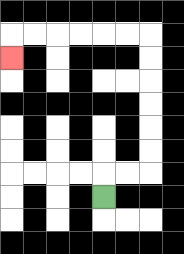{'start': '[4, 8]', 'end': '[0, 2]', 'path_directions': 'U,R,R,U,U,U,U,U,U,L,L,L,L,L,L,D', 'path_coordinates': '[[4, 8], [4, 7], [5, 7], [6, 7], [6, 6], [6, 5], [6, 4], [6, 3], [6, 2], [6, 1], [5, 1], [4, 1], [3, 1], [2, 1], [1, 1], [0, 1], [0, 2]]'}